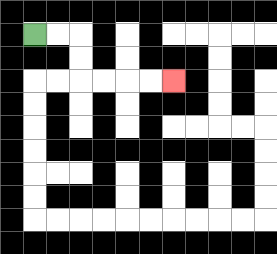{'start': '[1, 1]', 'end': '[7, 3]', 'path_directions': 'R,R,D,D,R,R,R,R', 'path_coordinates': '[[1, 1], [2, 1], [3, 1], [3, 2], [3, 3], [4, 3], [5, 3], [6, 3], [7, 3]]'}